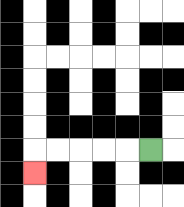{'start': '[6, 6]', 'end': '[1, 7]', 'path_directions': 'L,L,L,L,L,D', 'path_coordinates': '[[6, 6], [5, 6], [4, 6], [3, 6], [2, 6], [1, 6], [1, 7]]'}